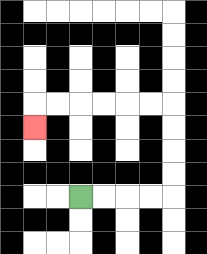{'start': '[3, 8]', 'end': '[1, 5]', 'path_directions': 'R,R,R,R,U,U,U,U,L,L,L,L,L,L,D', 'path_coordinates': '[[3, 8], [4, 8], [5, 8], [6, 8], [7, 8], [7, 7], [7, 6], [7, 5], [7, 4], [6, 4], [5, 4], [4, 4], [3, 4], [2, 4], [1, 4], [1, 5]]'}